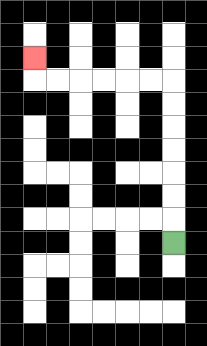{'start': '[7, 10]', 'end': '[1, 2]', 'path_directions': 'U,U,U,U,U,U,U,L,L,L,L,L,L,U', 'path_coordinates': '[[7, 10], [7, 9], [7, 8], [7, 7], [7, 6], [7, 5], [7, 4], [7, 3], [6, 3], [5, 3], [4, 3], [3, 3], [2, 3], [1, 3], [1, 2]]'}